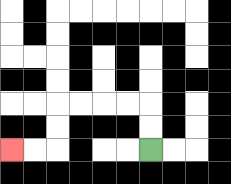{'start': '[6, 6]', 'end': '[0, 6]', 'path_directions': 'U,U,L,L,L,L,D,D,L,L', 'path_coordinates': '[[6, 6], [6, 5], [6, 4], [5, 4], [4, 4], [3, 4], [2, 4], [2, 5], [2, 6], [1, 6], [0, 6]]'}